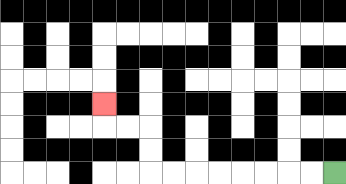{'start': '[14, 7]', 'end': '[4, 4]', 'path_directions': 'L,L,L,L,L,L,L,L,U,U,L,L,U', 'path_coordinates': '[[14, 7], [13, 7], [12, 7], [11, 7], [10, 7], [9, 7], [8, 7], [7, 7], [6, 7], [6, 6], [6, 5], [5, 5], [4, 5], [4, 4]]'}